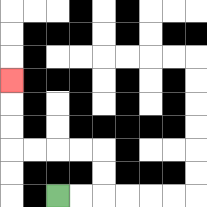{'start': '[2, 8]', 'end': '[0, 3]', 'path_directions': 'R,R,U,U,L,L,L,L,U,U,U', 'path_coordinates': '[[2, 8], [3, 8], [4, 8], [4, 7], [4, 6], [3, 6], [2, 6], [1, 6], [0, 6], [0, 5], [0, 4], [0, 3]]'}